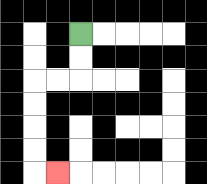{'start': '[3, 1]', 'end': '[2, 7]', 'path_directions': 'D,D,L,L,D,D,D,D,R', 'path_coordinates': '[[3, 1], [3, 2], [3, 3], [2, 3], [1, 3], [1, 4], [1, 5], [1, 6], [1, 7], [2, 7]]'}